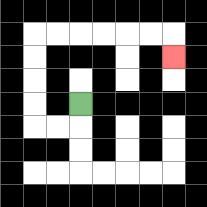{'start': '[3, 4]', 'end': '[7, 2]', 'path_directions': 'D,L,L,U,U,U,U,R,R,R,R,R,R,D', 'path_coordinates': '[[3, 4], [3, 5], [2, 5], [1, 5], [1, 4], [1, 3], [1, 2], [1, 1], [2, 1], [3, 1], [4, 1], [5, 1], [6, 1], [7, 1], [7, 2]]'}